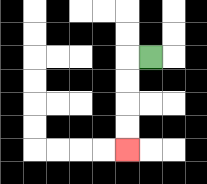{'start': '[6, 2]', 'end': '[5, 6]', 'path_directions': 'L,D,D,D,D', 'path_coordinates': '[[6, 2], [5, 2], [5, 3], [5, 4], [5, 5], [5, 6]]'}